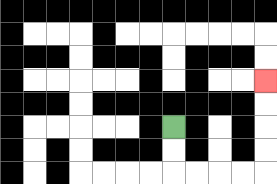{'start': '[7, 5]', 'end': '[11, 3]', 'path_directions': 'D,D,R,R,R,R,U,U,U,U', 'path_coordinates': '[[7, 5], [7, 6], [7, 7], [8, 7], [9, 7], [10, 7], [11, 7], [11, 6], [11, 5], [11, 4], [11, 3]]'}